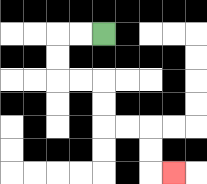{'start': '[4, 1]', 'end': '[7, 7]', 'path_directions': 'L,L,D,D,R,R,D,D,R,R,D,D,R', 'path_coordinates': '[[4, 1], [3, 1], [2, 1], [2, 2], [2, 3], [3, 3], [4, 3], [4, 4], [4, 5], [5, 5], [6, 5], [6, 6], [6, 7], [7, 7]]'}